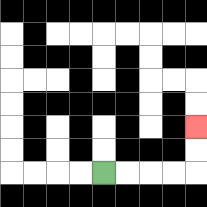{'start': '[4, 7]', 'end': '[8, 5]', 'path_directions': 'R,R,R,R,U,U', 'path_coordinates': '[[4, 7], [5, 7], [6, 7], [7, 7], [8, 7], [8, 6], [8, 5]]'}